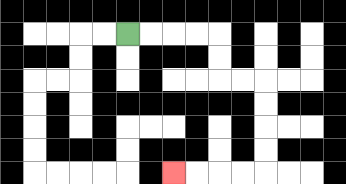{'start': '[5, 1]', 'end': '[7, 7]', 'path_directions': 'R,R,R,R,D,D,R,R,D,D,D,D,L,L,L,L', 'path_coordinates': '[[5, 1], [6, 1], [7, 1], [8, 1], [9, 1], [9, 2], [9, 3], [10, 3], [11, 3], [11, 4], [11, 5], [11, 6], [11, 7], [10, 7], [9, 7], [8, 7], [7, 7]]'}